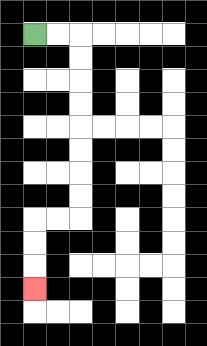{'start': '[1, 1]', 'end': '[1, 12]', 'path_directions': 'R,R,D,D,D,D,D,D,D,D,L,L,D,D,D', 'path_coordinates': '[[1, 1], [2, 1], [3, 1], [3, 2], [3, 3], [3, 4], [3, 5], [3, 6], [3, 7], [3, 8], [3, 9], [2, 9], [1, 9], [1, 10], [1, 11], [1, 12]]'}